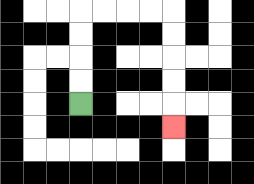{'start': '[3, 4]', 'end': '[7, 5]', 'path_directions': 'U,U,U,U,R,R,R,R,D,D,D,D,D', 'path_coordinates': '[[3, 4], [3, 3], [3, 2], [3, 1], [3, 0], [4, 0], [5, 0], [6, 0], [7, 0], [7, 1], [7, 2], [7, 3], [7, 4], [7, 5]]'}